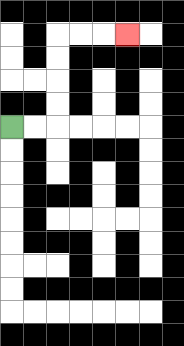{'start': '[0, 5]', 'end': '[5, 1]', 'path_directions': 'R,R,U,U,U,U,R,R,R', 'path_coordinates': '[[0, 5], [1, 5], [2, 5], [2, 4], [2, 3], [2, 2], [2, 1], [3, 1], [4, 1], [5, 1]]'}